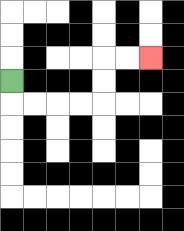{'start': '[0, 3]', 'end': '[6, 2]', 'path_directions': 'D,R,R,R,R,U,U,R,R', 'path_coordinates': '[[0, 3], [0, 4], [1, 4], [2, 4], [3, 4], [4, 4], [4, 3], [4, 2], [5, 2], [6, 2]]'}